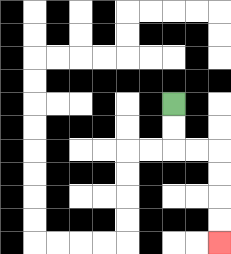{'start': '[7, 4]', 'end': '[9, 10]', 'path_directions': 'D,D,R,R,D,D,D,D', 'path_coordinates': '[[7, 4], [7, 5], [7, 6], [8, 6], [9, 6], [9, 7], [9, 8], [9, 9], [9, 10]]'}